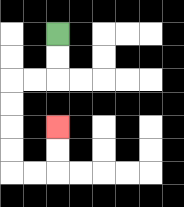{'start': '[2, 1]', 'end': '[2, 5]', 'path_directions': 'D,D,L,L,D,D,D,D,R,R,U,U', 'path_coordinates': '[[2, 1], [2, 2], [2, 3], [1, 3], [0, 3], [0, 4], [0, 5], [0, 6], [0, 7], [1, 7], [2, 7], [2, 6], [2, 5]]'}